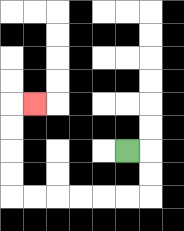{'start': '[5, 6]', 'end': '[1, 4]', 'path_directions': 'R,D,D,L,L,L,L,L,L,U,U,U,U,R', 'path_coordinates': '[[5, 6], [6, 6], [6, 7], [6, 8], [5, 8], [4, 8], [3, 8], [2, 8], [1, 8], [0, 8], [0, 7], [0, 6], [0, 5], [0, 4], [1, 4]]'}